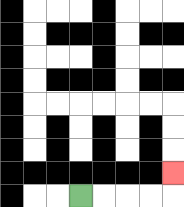{'start': '[3, 8]', 'end': '[7, 7]', 'path_directions': 'R,R,R,R,U', 'path_coordinates': '[[3, 8], [4, 8], [5, 8], [6, 8], [7, 8], [7, 7]]'}